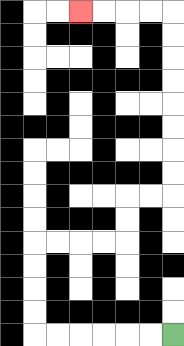{'start': '[7, 14]', 'end': '[3, 0]', 'path_directions': 'L,L,L,L,L,L,U,U,U,U,R,R,R,R,U,U,R,R,U,U,U,U,U,U,U,U,L,L,L,L', 'path_coordinates': '[[7, 14], [6, 14], [5, 14], [4, 14], [3, 14], [2, 14], [1, 14], [1, 13], [1, 12], [1, 11], [1, 10], [2, 10], [3, 10], [4, 10], [5, 10], [5, 9], [5, 8], [6, 8], [7, 8], [7, 7], [7, 6], [7, 5], [7, 4], [7, 3], [7, 2], [7, 1], [7, 0], [6, 0], [5, 0], [4, 0], [3, 0]]'}